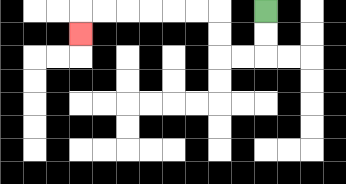{'start': '[11, 0]', 'end': '[3, 1]', 'path_directions': 'D,D,L,L,U,U,L,L,L,L,L,L,D', 'path_coordinates': '[[11, 0], [11, 1], [11, 2], [10, 2], [9, 2], [9, 1], [9, 0], [8, 0], [7, 0], [6, 0], [5, 0], [4, 0], [3, 0], [3, 1]]'}